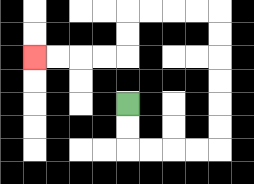{'start': '[5, 4]', 'end': '[1, 2]', 'path_directions': 'D,D,R,R,R,R,U,U,U,U,U,U,L,L,L,L,D,D,L,L,L,L', 'path_coordinates': '[[5, 4], [5, 5], [5, 6], [6, 6], [7, 6], [8, 6], [9, 6], [9, 5], [9, 4], [9, 3], [9, 2], [9, 1], [9, 0], [8, 0], [7, 0], [6, 0], [5, 0], [5, 1], [5, 2], [4, 2], [3, 2], [2, 2], [1, 2]]'}